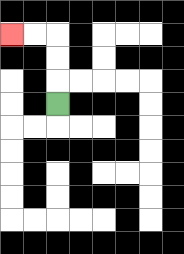{'start': '[2, 4]', 'end': '[0, 1]', 'path_directions': 'U,U,U,L,L', 'path_coordinates': '[[2, 4], [2, 3], [2, 2], [2, 1], [1, 1], [0, 1]]'}